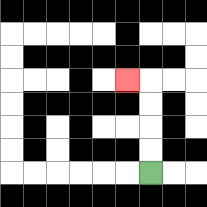{'start': '[6, 7]', 'end': '[5, 3]', 'path_directions': 'U,U,U,U,L', 'path_coordinates': '[[6, 7], [6, 6], [6, 5], [6, 4], [6, 3], [5, 3]]'}